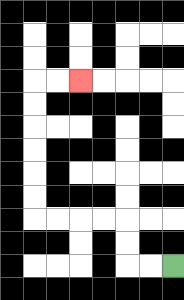{'start': '[7, 11]', 'end': '[3, 3]', 'path_directions': 'L,L,U,U,L,L,L,L,U,U,U,U,U,U,R,R', 'path_coordinates': '[[7, 11], [6, 11], [5, 11], [5, 10], [5, 9], [4, 9], [3, 9], [2, 9], [1, 9], [1, 8], [1, 7], [1, 6], [1, 5], [1, 4], [1, 3], [2, 3], [3, 3]]'}